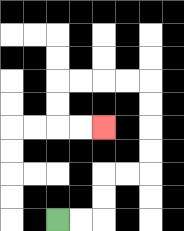{'start': '[2, 9]', 'end': '[4, 5]', 'path_directions': 'R,R,U,U,R,R,U,U,U,U,L,L,L,L,D,D,R,R', 'path_coordinates': '[[2, 9], [3, 9], [4, 9], [4, 8], [4, 7], [5, 7], [6, 7], [6, 6], [6, 5], [6, 4], [6, 3], [5, 3], [4, 3], [3, 3], [2, 3], [2, 4], [2, 5], [3, 5], [4, 5]]'}